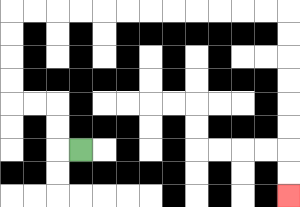{'start': '[3, 6]', 'end': '[12, 8]', 'path_directions': 'L,U,U,L,L,U,U,U,U,R,R,R,R,R,R,R,R,R,R,R,R,D,D,D,D,D,D,D,D', 'path_coordinates': '[[3, 6], [2, 6], [2, 5], [2, 4], [1, 4], [0, 4], [0, 3], [0, 2], [0, 1], [0, 0], [1, 0], [2, 0], [3, 0], [4, 0], [5, 0], [6, 0], [7, 0], [8, 0], [9, 0], [10, 0], [11, 0], [12, 0], [12, 1], [12, 2], [12, 3], [12, 4], [12, 5], [12, 6], [12, 7], [12, 8]]'}